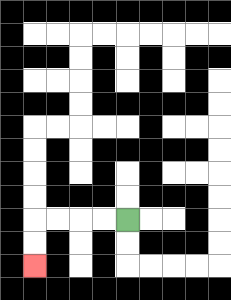{'start': '[5, 9]', 'end': '[1, 11]', 'path_directions': 'L,L,L,L,D,D', 'path_coordinates': '[[5, 9], [4, 9], [3, 9], [2, 9], [1, 9], [1, 10], [1, 11]]'}